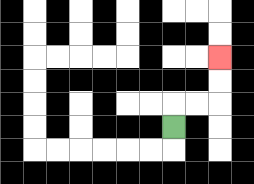{'start': '[7, 5]', 'end': '[9, 2]', 'path_directions': 'U,R,R,U,U', 'path_coordinates': '[[7, 5], [7, 4], [8, 4], [9, 4], [9, 3], [9, 2]]'}